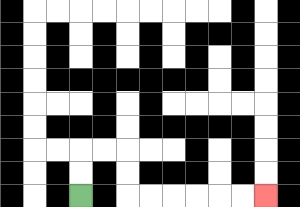{'start': '[3, 8]', 'end': '[11, 8]', 'path_directions': 'U,U,R,R,D,D,R,R,R,R,R,R', 'path_coordinates': '[[3, 8], [3, 7], [3, 6], [4, 6], [5, 6], [5, 7], [5, 8], [6, 8], [7, 8], [8, 8], [9, 8], [10, 8], [11, 8]]'}